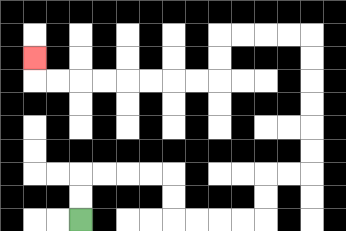{'start': '[3, 9]', 'end': '[1, 2]', 'path_directions': 'U,U,R,R,R,R,D,D,R,R,R,R,U,U,R,R,U,U,U,U,U,U,L,L,L,L,D,D,L,L,L,L,L,L,L,L,U', 'path_coordinates': '[[3, 9], [3, 8], [3, 7], [4, 7], [5, 7], [6, 7], [7, 7], [7, 8], [7, 9], [8, 9], [9, 9], [10, 9], [11, 9], [11, 8], [11, 7], [12, 7], [13, 7], [13, 6], [13, 5], [13, 4], [13, 3], [13, 2], [13, 1], [12, 1], [11, 1], [10, 1], [9, 1], [9, 2], [9, 3], [8, 3], [7, 3], [6, 3], [5, 3], [4, 3], [3, 3], [2, 3], [1, 3], [1, 2]]'}